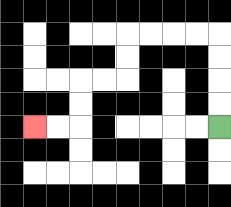{'start': '[9, 5]', 'end': '[1, 5]', 'path_directions': 'U,U,U,U,L,L,L,L,D,D,L,L,D,D,L,L', 'path_coordinates': '[[9, 5], [9, 4], [9, 3], [9, 2], [9, 1], [8, 1], [7, 1], [6, 1], [5, 1], [5, 2], [5, 3], [4, 3], [3, 3], [3, 4], [3, 5], [2, 5], [1, 5]]'}